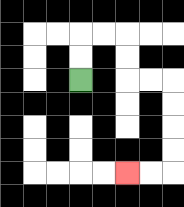{'start': '[3, 3]', 'end': '[5, 7]', 'path_directions': 'U,U,R,R,D,D,R,R,D,D,D,D,L,L', 'path_coordinates': '[[3, 3], [3, 2], [3, 1], [4, 1], [5, 1], [5, 2], [5, 3], [6, 3], [7, 3], [7, 4], [7, 5], [7, 6], [7, 7], [6, 7], [5, 7]]'}